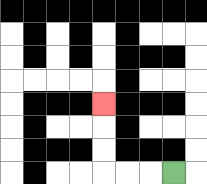{'start': '[7, 7]', 'end': '[4, 4]', 'path_directions': 'L,L,L,U,U,U', 'path_coordinates': '[[7, 7], [6, 7], [5, 7], [4, 7], [4, 6], [4, 5], [4, 4]]'}